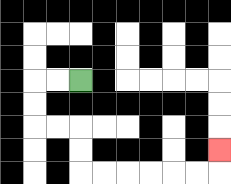{'start': '[3, 3]', 'end': '[9, 6]', 'path_directions': 'L,L,D,D,R,R,D,D,R,R,R,R,R,R,U', 'path_coordinates': '[[3, 3], [2, 3], [1, 3], [1, 4], [1, 5], [2, 5], [3, 5], [3, 6], [3, 7], [4, 7], [5, 7], [6, 7], [7, 7], [8, 7], [9, 7], [9, 6]]'}